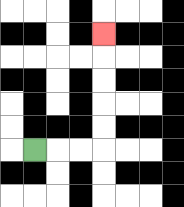{'start': '[1, 6]', 'end': '[4, 1]', 'path_directions': 'R,R,R,U,U,U,U,U', 'path_coordinates': '[[1, 6], [2, 6], [3, 6], [4, 6], [4, 5], [4, 4], [4, 3], [4, 2], [4, 1]]'}